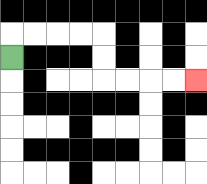{'start': '[0, 2]', 'end': '[8, 3]', 'path_directions': 'U,R,R,R,R,D,D,R,R,R,R', 'path_coordinates': '[[0, 2], [0, 1], [1, 1], [2, 1], [3, 1], [4, 1], [4, 2], [4, 3], [5, 3], [6, 3], [7, 3], [8, 3]]'}